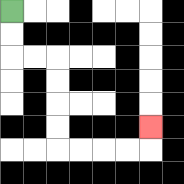{'start': '[0, 0]', 'end': '[6, 5]', 'path_directions': 'D,D,R,R,D,D,D,D,R,R,R,R,U', 'path_coordinates': '[[0, 0], [0, 1], [0, 2], [1, 2], [2, 2], [2, 3], [2, 4], [2, 5], [2, 6], [3, 6], [4, 6], [5, 6], [6, 6], [6, 5]]'}